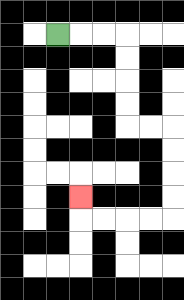{'start': '[2, 1]', 'end': '[3, 8]', 'path_directions': 'R,R,R,D,D,D,D,R,R,D,D,D,D,L,L,L,L,U', 'path_coordinates': '[[2, 1], [3, 1], [4, 1], [5, 1], [5, 2], [5, 3], [5, 4], [5, 5], [6, 5], [7, 5], [7, 6], [7, 7], [7, 8], [7, 9], [6, 9], [5, 9], [4, 9], [3, 9], [3, 8]]'}